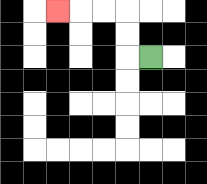{'start': '[6, 2]', 'end': '[2, 0]', 'path_directions': 'L,U,U,L,L,L', 'path_coordinates': '[[6, 2], [5, 2], [5, 1], [5, 0], [4, 0], [3, 0], [2, 0]]'}